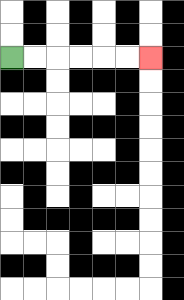{'start': '[0, 2]', 'end': '[6, 2]', 'path_directions': 'R,R,R,R,R,R', 'path_coordinates': '[[0, 2], [1, 2], [2, 2], [3, 2], [4, 2], [5, 2], [6, 2]]'}